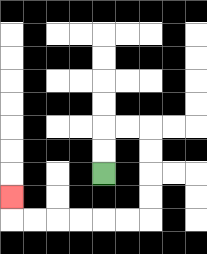{'start': '[4, 7]', 'end': '[0, 8]', 'path_directions': 'U,U,R,R,D,D,D,D,L,L,L,L,L,L,U', 'path_coordinates': '[[4, 7], [4, 6], [4, 5], [5, 5], [6, 5], [6, 6], [6, 7], [6, 8], [6, 9], [5, 9], [4, 9], [3, 9], [2, 9], [1, 9], [0, 9], [0, 8]]'}